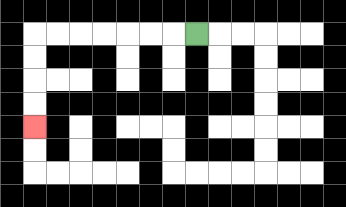{'start': '[8, 1]', 'end': '[1, 5]', 'path_directions': 'L,L,L,L,L,L,L,D,D,D,D', 'path_coordinates': '[[8, 1], [7, 1], [6, 1], [5, 1], [4, 1], [3, 1], [2, 1], [1, 1], [1, 2], [1, 3], [1, 4], [1, 5]]'}